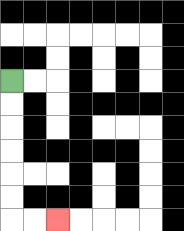{'start': '[0, 3]', 'end': '[2, 9]', 'path_directions': 'D,D,D,D,D,D,R,R', 'path_coordinates': '[[0, 3], [0, 4], [0, 5], [0, 6], [0, 7], [0, 8], [0, 9], [1, 9], [2, 9]]'}